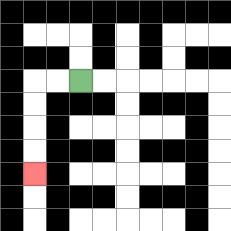{'start': '[3, 3]', 'end': '[1, 7]', 'path_directions': 'L,L,D,D,D,D', 'path_coordinates': '[[3, 3], [2, 3], [1, 3], [1, 4], [1, 5], [1, 6], [1, 7]]'}